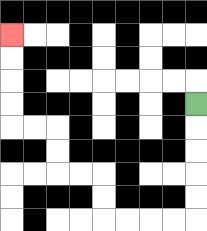{'start': '[8, 4]', 'end': '[0, 1]', 'path_directions': 'D,D,D,D,D,L,L,L,L,U,U,L,L,U,U,L,L,U,U,U,U', 'path_coordinates': '[[8, 4], [8, 5], [8, 6], [8, 7], [8, 8], [8, 9], [7, 9], [6, 9], [5, 9], [4, 9], [4, 8], [4, 7], [3, 7], [2, 7], [2, 6], [2, 5], [1, 5], [0, 5], [0, 4], [0, 3], [0, 2], [0, 1]]'}